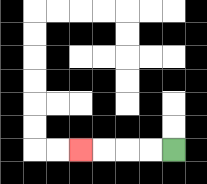{'start': '[7, 6]', 'end': '[3, 6]', 'path_directions': 'L,L,L,L', 'path_coordinates': '[[7, 6], [6, 6], [5, 6], [4, 6], [3, 6]]'}